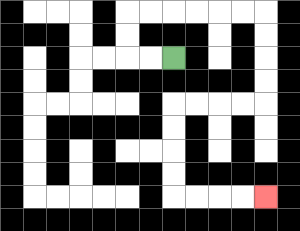{'start': '[7, 2]', 'end': '[11, 8]', 'path_directions': 'L,L,U,U,R,R,R,R,R,R,D,D,D,D,L,L,L,L,D,D,D,D,R,R,R,R', 'path_coordinates': '[[7, 2], [6, 2], [5, 2], [5, 1], [5, 0], [6, 0], [7, 0], [8, 0], [9, 0], [10, 0], [11, 0], [11, 1], [11, 2], [11, 3], [11, 4], [10, 4], [9, 4], [8, 4], [7, 4], [7, 5], [7, 6], [7, 7], [7, 8], [8, 8], [9, 8], [10, 8], [11, 8]]'}